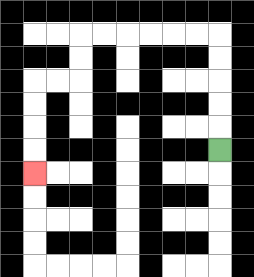{'start': '[9, 6]', 'end': '[1, 7]', 'path_directions': 'U,U,U,U,U,L,L,L,L,L,L,D,D,L,L,D,D,D,D', 'path_coordinates': '[[9, 6], [9, 5], [9, 4], [9, 3], [9, 2], [9, 1], [8, 1], [7, 1], [6, 1], [5, 1], [4, 1], [3, 1], [3, 2], [3, 3], [2, 3], [1, 3], [1, 4], [1, 5], [1, 6], [1, 7]]'}